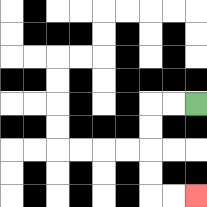{'start': '[8, 4]', 'end': '[8, 8]', 'path_directions': 'L,L,D,D,D,D,R,R', 'path_coordinates': '[[8, 4], [7, 4], [6, 4], [6, 5], [6, 6], [6, 7], [6, 8], [7, 8], [8, 8]]'}